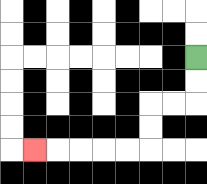{'start': '[8, 2]', 'end': '[1, 6]', 'path_directions': 'D,D,L,L,D,D,L,L,L,L,L', 'path_coordinates': '[[8, 2], [8, 3], [8, 4], [7, 4], [6, 4], [6, 5], [6, 6], [5, 6], [4, 6], [3, 6], [2, 6], [1, 6]]'}